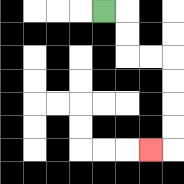{'start': '[4, 0]', 'end': '[6, 6]', 'path_directions': 'R,D,D,R,R,D,D,D,D,L', 'path_coordinates': '[[4, 0], [5, 0], [5, 1], [5, 2], [6, 2], [7, 2], [7, 3], [7, 4], [7, 5], [7, 6], [6, 6]]'}